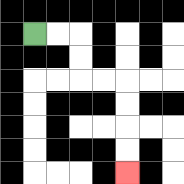{'start': '[1, 1]', 'end': '[5, 7]', 'path_directions': 'R,R,D,D,R,R,D,D,D,D', 'path_coordinates': '[[1, 1], [2, 1], [3, 1], [3, 2], [3, 3], [4, 3], [5, 3], [5, 4], [5, 5], [5, 6], [5, 7]]'}